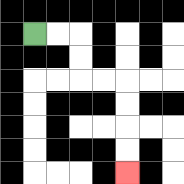{'start': '[1, 1]', 'end': '[5, 7]', 'path_directions': 'R,R,D,D,R,R,D,D,D,D', 'path_coordinates': '[[1, 1], [2, 1], [3, 1], [3, 2], [3, 3], [4, 3], [5, 3], [5, 4], [5, 5], [5, 6], [5, 7]]'}